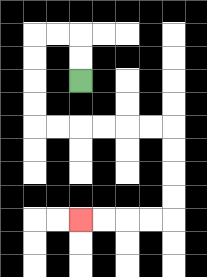{'start': '[3, 3]', 'end': '[3, 9]', 'path_directions': 'U,U,L,L,D,D,D,D,R,R,R,R,R,R,D,D,D,D,L,L,L,L', 'path_coordinates': '[[3, 3], [3, 2], [3, 1], [2, 1], [1, 1], [1, 2], [1, 3], [1, 4], [1, 5], [2, 5], [3, 5], [4, 5], [5, 5], [6, 5], [7, 5], [7, 6], [7, 7], [7, 8], [7, 9], [6, 9], [5, 9], [4, 9], [3, 9]]'}